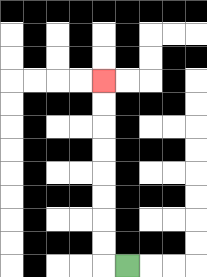{'start': '[5, 11]', 'end': '[4, 3]', 'path_directions': 'L,U,U,U,U,U,U,U,U', 'path_coordinates': '[[5, 11], [4, 11], [4, 10], [4, 9], [4, 8], [4, 7], [4, 6], [4, 5], [4, 4], [4, 3]]'}